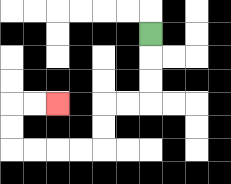{'start': '[6, 1]', 'end': '[2, 4]', 'path_directions': 'D,D,D,L,L,D,D,L,L,L,L,U,U,R,R', 'path_coordinates': '[[6, 1], [6, 2], [6, 3], [6, 4], [5, 4], [4, 4], [4, 5], [4, 6], [3, 6], [2, 6], [1, 6], [0, 6], [0, 5], [0, 4], [1, 4], [2, 4]]'}